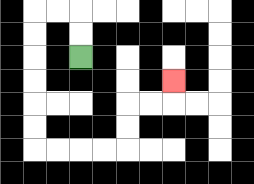{'start': '[3, 2]', 'end': '[7, 3]', 'path_directions': 'U,U,L,L,D,D,D,D,D,D,R,R,R,R,U,U,R,R,U', 'path_coordinates': '[[3, 2], [3, 1], [3, 0], [2, 0], [1, 0], [1, 1], [1, 2], [1, 3], [1, 4], [1, 5], [1, 6], [2, 6], [3, 6], [4, 6], [5, 6], [5, 5], [5, 4], [6, 4], [7, 4], [7, 3]]'}